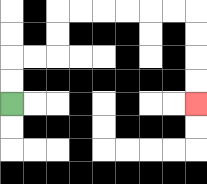{'start': '[0, 4]', 'end': '[8, 4]', 'path_directions': 'U,U,R,R,U,U,R,R,R,R,R,R,D,D,D,D', 'path_coordinates': '[[0, 4], [0, 3], [0, 2], [1, 2], [2, 2], [2, 1], [2, 0], [3, 0], [4, 0], [5, 0], [6, 0], [7, 0], [8, 0], [8, 1], [8, 2], [8, 3], [8, 4]]'}